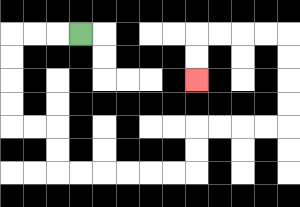{'start': '[3, 1]', 'end': '[8, 3]', 'path_directions': 'L,L,L,D,D,D,D,R,R,D,D,R,R,R,R,R,R,U,U,R,R,R,R,U,U,U,U,L,L,L,L,D,D', 'path_coordinates': '[[3, 1], [2, 1], [1, 1], [0, 1], [0, 2], [0, 3], [0, 4], [0, 5], [1, 5], [2, 5], [2, 6], [2, 7], [3, 7], [4, 7], [5, 7], [6, 7], [7, 7], [8, 7], [8, 6], [8, 5], [9, 5], [10, 5], [11, 5], [12, 5], [12, 4], [12, 3], [12, 2], [12, 1], [11, 1], [10, 1], [9, 1], [8, 1], [8, 2], [8, 3]]'}